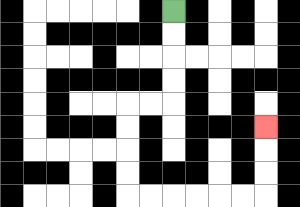{'start': '[7, 0]', 'end': '[11, 5]', 'path_directions': 'D,D,D,D,L,L,D,D,D,D,R,R,R,R,R,R,U,U,U', 'path_coordinates': '[[7, 0], [7, 1], [7, 2], [7, 3], [7, 4], [6, 4], [5, 4], [5, 5], [5, 6], [5, 7], [5, 8], [6, 8], [7, 8], [8, 8], [9, 8], [10, 8], [11, 8], [11, 7], [11, 6], [11, 5]]'}